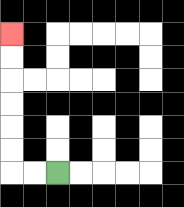{'start': '[2, 7]', 'end': '[0, 1]', 'path_directions': 'L,L,U,U,U,U,U,U', 'path_coordinates': '[[2, 7], [1, 7], [0, 7], [0, 6], [0, 5], [0, 4], [0, 3], [0, 2], [0, 1]]'}